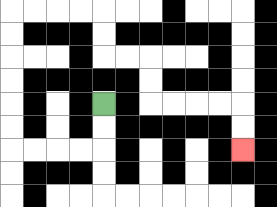{'start': '[4, 4]', 'end': '[10, 6]', 'path_directions': 'D,D,L,L,L,L,U,U,U,U,U,U,R,R,R,R,D,D,R,R,D,D,R,R,R,R,D,D', 'path_coordinates': '[[4, 4], [4, 5], [4, 6], [3, 6], [2, 6], [1, 6], [0, 6], [0, 5], [0, 4], [0, 3], [0, 2], [0, 1], [0, 0], [1, 0], [2, 0], [3, 0], [4, 0], [4, 1], [4, 2], [5, 2], [6, 2], [6, 3], [6, 4], [7, 4], [8, 4], [9, 4], [10, 4], [10, 5], [10, 6]]'}